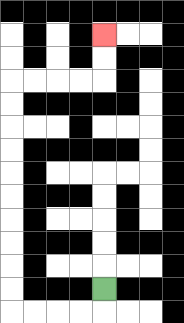{'start': '[4, 12]', 'end': '[4, 1]', 'path_directions': 'D,L,L,L,L,U,U,U,U,U,U,U,U,U,U,R,R,R,R,U,U', 'path_coordinates': '[[4, 12], [4, 13], [3, 13], [2, 13], [1, 13], [0, 13], [0, 12], [0, 11], [0, 10], [0, 9], [0, 8], [0, 7], [0, 6], [0, 5], [0, 4], [0, 3], [1, 3], [2, 3], [3, 3], [4, 3], [4, 2], [4, 1]]'}